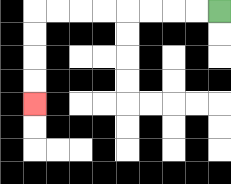{'start': '[9, 0]', 'end': '[1, 4]', 'path_directions': 'L,L,L,L,L,L,L,L,D,D,D,D', 'path_coordinates': '[[9, 0], [8, 0], [7, 0], [6, 0], [5, 0], [4, 0], [3, 0], [2, 0], [1, 0], [1, 1], [1, 2], [1, 3], [1, 4]]'}